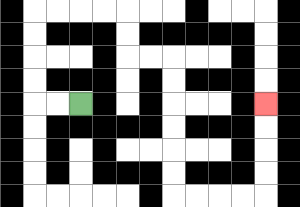{'start': '[3, 4]', 'end': '[11, 4]', 'path_directions': 'L,L,U,U,U,U,R,R,R,R,D,D,R,R,D,D,D,D,D,D,R,R,R,R,U,U,U,U', 'path_coordinates': '[[3, 4], [2, 4], [1, 4], [1, 3], [1, 2], [1, 1], [1, 0], [2, 0], [3, 0], [4, 0], [5, 0], [5, 1], [5, 2], [6, 2], [7, 2], [7, 3], [7, 4], [7, 5], [7, 6], [7, 7], [7, 8], [8, 8], [9, 8], [10, 8], [11, 8], [11, 7], [11, 6], [11, 5], [11, 4]]'}